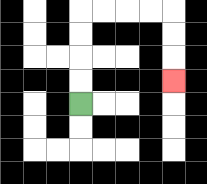{'start': '[3, 4]', 'end': '[7, 3]', 'path_directions': 'U,U,U,U,R,R,R,R,D,D,D', 'path_coordinates': '[[3, 4], [3, 3], [3, 2], [3, 1], [3, 0], [4, 0], [5, 0], [6, 0], [7, 0], [7, 1], [7, 2], [7, 3]]'}